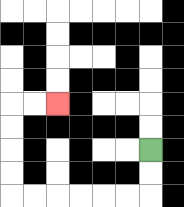{'start': '[6, 6]', 'end': '[2, 4]', 'path_directions': 'D,D,L,L,L,L,L,L,U,U,U,U,R,R', 'path_coordinates': '[[6, 6], [6, 7], [6, 8], [5, 8], [4, 8], [3, 8], [2, 8], [1, 8], [0, 8], [0, 7], [0, 6], [0, 5], [0, 4], [1, 4], [2, 4]]'}